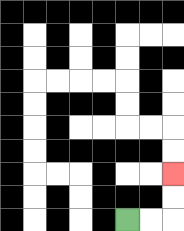{'start': '[5, 9]', 'end': '[7, 7]', 'path_directions': 'R,R,U,U', 'path_coordinates': '[[5, 9], [6, 9], [7, 9], [7, 8], [7, 7]]'}